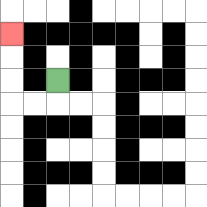{'start': '[2, 3]', 'end': '[0, 1]', 'path_directions': 'D,L,L,U,U,U', 'path_coordinates': '[[2, 3], [2, 4], [1, 4], [0, 4], [0, 3], [0, 2], [0, 1]]'}